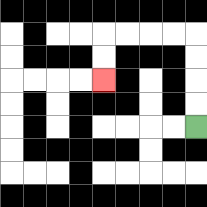{'start': '[8, 5]', 'end': '[4, 3]', 'path_directions': 'U,U,U,U,L,L,L,L,D,D', 'path_coordinates': '[[8, 5], [8, 4], [8, 3], [8, 2], [8, 1], [7, 1], [6, 1], [5, 1], [4, 1], [4, 2], [4, 3]]'}